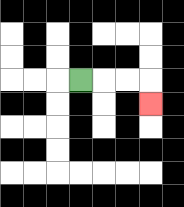{'start': '[3, 3]', 'end': '[6, 4]', 'path_directions': 'R,R,R,D', 'path_coordinates': '[[3, 3], [4, 3], [5, 3], [6, 3], [6, 4]]'}